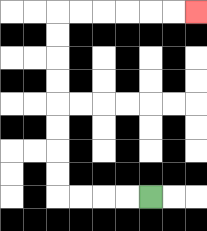{'start': '[6, 8]', 'end': '[8, 0]', 'path_directions': 'L,L,L,L,U,U,U,U,U,U,U,U,R,R,R,R,R,R', 'path_coordinates': '[[6, 8], [5, 8], [4, 8], [3, 8], [2, 8], [2, 7], [2, 6], [2, 5], [2, 4], [2, 3], [2, 2], [2, 1], [2, 0], [3, 0], [4, 0], [5, 0], [6, 0], [7, 0], [8, 0]]'}